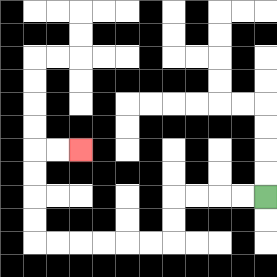{'start': '[11, 8]', 'end': '[3, 6]', 'path_directions': 'L,L,L,L,D,D,L,L,L,L,L,L,U,U,U,U,R,R', 'path_coordinates': '[[11, 8], [10, 8], [9, 8], [8, 8], [7, 8], [7, 9], [7, 10], [6, 10], [5, 10], [4, 10], [3, 10], [2, 10], [1, 10], [1, 9], [1, 8], [1, 7], [1, 6], [2, 6], [3, 6]]'}